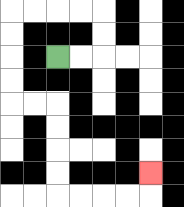{'start': '[2, 2]', 'end': '[6, 7]', 'path_directions': 'R,R,U,U,L,L,L,L,D,D,D,D,R,R,D,D,D,D,R,R,R,R,U', 'path_coordinates': '[[2, 2], [3, 2], [4, 2], [4, 1], [4, 0], [3, 0], [2, 0], [1, 0], [0, 0], [0, 1], [0, 2], [0, 3], [0, 4], [1, 4], [2, 4], [2, 5], [2, 6], [2, 7], [2, 8], [3, 8], [4, 8], [5, 8], [6, 8], [6, 7]]'}